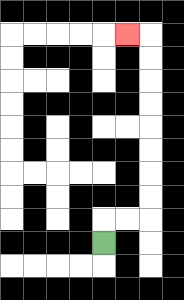{'start': '[4, 10]', 'end': '[5, 1]', 'path_directions': 'U,R,R,U,U,U,U,U,U,U,U,L', 'path_coordinates': '[[4, 10], [4, 9], [5, 9], [6, 9], [6, 8], [6, 7], [6, 6], [6, 5], [6, 4], [6, 3], [6, 2], [6, 1], [5, 1]]'}